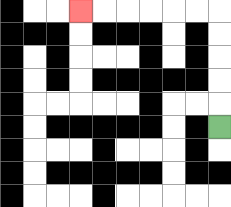{'start': '[9, 5]', 'end': '[3, 0]', 'path_directions': 'U,U,U,U,U,L,L,L,L,L,L', 'path_coordinates': '[[9, 5], [9, 4], [9, 3], [9, 2], [9, 1], [9, 0], [8, 0], [7, 0], [6, 0], [5, 0], [4, 0], [3, 0]]'}